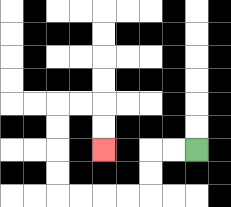{'start': '[8, 6]', 'end': '[4, 6]', 'path_directions': 'L,L,D,D,L,L,L,L,U,U,U,U,R,R,D,D', 'path_coordinates': '[[8, 6], [7, 6], [6, 6], [6, 7], [6, 8], [5, 8], [4, 8], [3, 8], [2, 8], [2, 7], [2, 6], [2, 5], [2, 4], [3, 4], [4, 4], [4, 5], [4, 6]]'}